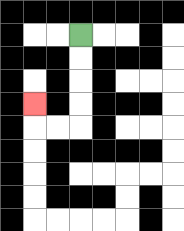{'start': '[3, 1]', 'end': '[1, 4]', 'path_directions': 'D,D,D,D,L,L,U', 'path_coordinates': '[[3, 1], [3, 2], [3, 3], [3, 4], [3, 5], [2, 5], [1, 5], [1, 4]]'}